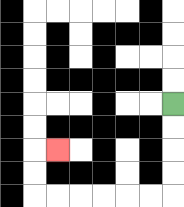{'start': '[7, 4]', 'end': '[2, 6]', 'path_directions': 'D,D,D,D,L,L,L,L,L,L,U,U,R', 'path_coordinates': '[[7, 4], [7, 5], [7, 6], [7, 7], [7, 8], [6, 8], [5, 8], [4, 8], [3, 8], [2, 8], [1, 8], [1, 7], [1, 6], [2, 6]]'}